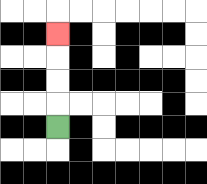{'start': '[2, 5]', 'end': '[2, 1]', 'path_directions': 'U,U,U,U', 'path_coordinates': '[[2, 5], [2, 4], [2, 3], [2, 2], [2, 1]]'}